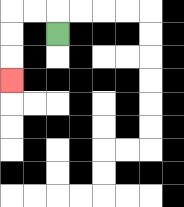{'start': '[2, 1]', 'end': '[0, 3]', 'path_directions': 'U,L,L,D,D,D', 'path_coordinates': '[[2, 1], [2, 0], [1, 0], [0, 0], [0, 1], [0, 2], [0, 3]]'}